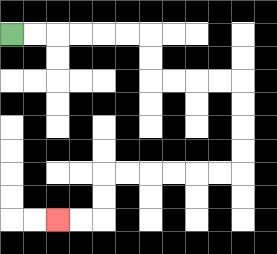{'start': '[0, 1]', 'end': '[2, 9]', 'path_directions': 'R,R,R,R,R,R,D,D,R,R,R,R,D,D,D,D,L,L,L,L,L,L,D,D,L,L', 'path_coordinates': '[[0, 1], [1, 1], [2, 1], [3, 1], [4, 1], [5, 1], [6, 1], [6, 2], [6, 3], [7, 3], [8, 3], [9, 3], [10, 3], [10, 4], [10, 5], [10, 6], [10, 7], [9, 7], [8, 7], [7, 7], [6, 7], [5, 7], [4, 7], [4, 8], [4, 9], [3, 9], [2, 9]]'}